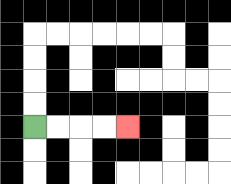{'start': '[1, 5]', 'end': '[5, 5]', 'path_directions': 'R,R,R,R', 'path_coordinates': '[[1, 5], [2, 5], [3, 5], [4, 5], [5, 5]]'}